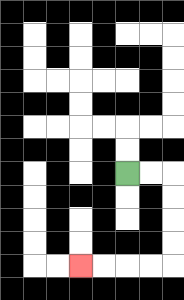{'start': '[5, 7]', 'end': '[3, 11]', 'path_directions': 'R,R,D,D,D,D,L,L,L,L', 'path_coordinates': '[[5, 7], [6, 7], [7, 7], [7, 8], [7, 9], [7, 10], [7, 11], [6, 11], [5, 11], [4, 11], [3, 11]]'}